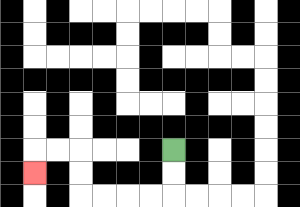{'start': '[7, 6]', 'end': '[1, 7]', 'path_directions': 'D,D,L,L,L,L,U,U,L,L,D', 'path_coordinates': '[[7, 6], [7, 7], [7, 8], [6, 8], [5, 8], [4, 8], [3, 8], [3, 7], [3, 6], [2, 6], [1, 6], [1, 7]]'}